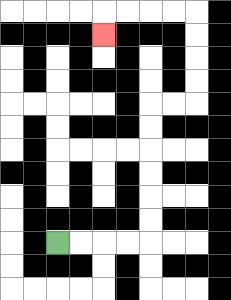{'start': '[2, 10]', 'end': '[4, 1]', 'path_directions': 'R,R,R,R,U,U,U,U,U,U,R,R,U,U,U,U,L,L,L,L,D', 'path_coordinates': '[[2, 10], [3, 10], [4, 10], [5, 10], [6, 10], [6, 9], [6, 8], [6, 7], [6, 6], [6, 5], [6, 4], [7, 4], [8, 4], [8, 3], [8, 2], [8, 1], [8, 0], [7, 0], [6, 0], [5, 0], [4, 0], [4, 1]]'}